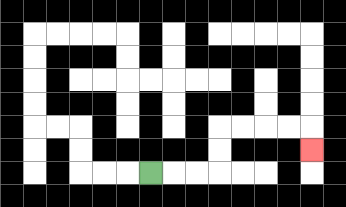{'start': '[6, 7]', 'end': '[13, 6]', 'path_directions': 'R,R,R,U,U,R,R,R,R,D', 'path_coordinates': '[[6, 7], [7, 7], [8, 7], [9, 7], [9, 6], [9, 5], [10, 5], [11, 5], [12, 5], [13, 5], [13, 6]]'}